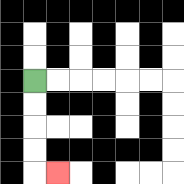{'start': '[1, 3]', 'end': '[2, 7]', 'path_directions': 'D,D,D,D,R', 'path_coordinates': '[[1, 3], [1, 4], [1, 5], [1, 6], [1, 7], [2, 7]]'}